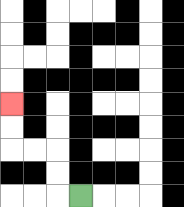{'start': '[3, 8]', 'end': '[0, 4]', 'path_directions': 'L,U,U,L,L,U,U', 'path_coordinates': '[[3, 8], [2, 8], [2, 7], [2, 6], [1, 6], [0, 6], [0, 5], [0, 4]]'}